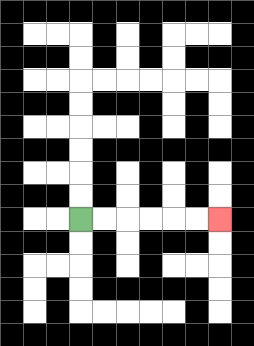{'start': '[3, 9]', 'end': '[9, 9]', 'path_directions': 'R,R,R,R,R,R', 'path_coordinates': '[[3, 9], [4, 9], [5, 9], [6, 9], [7, 9], [8, 9], [9, 9]]'}